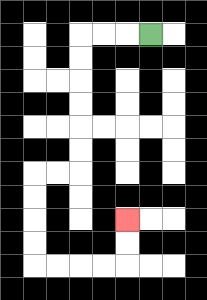{'start': '[6, 1]', 'end': '[5, 9]', 'path_directions': 'L,L,L,D,D,D,D,D,D,L,L,D,D,D,D,R,R,R,R,U,U', 'path_coordinates': '[[6, 1], [5, 1], [4, 1], [3, 1], [3, 2], [3, 3], [3, 4], [3, 5], [3, 6], [3, 7], [2, 7], [1, 7], [1, 8], [1, 9], [1, 10], [1, 11], [2, 11], [3, 11], [4, 11], [5, 11], [5, 10], [5, 9]]'}